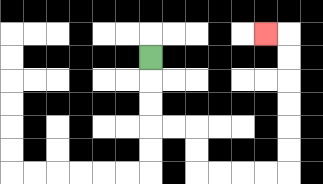{'start': '[6, 2]', 'end': '[11, 1]', 'path_directions': 'D,D,D,R,R,D,D,R,R,R,R,U,U,U,U,U,U,L', 'path_coordinates': '[[6, 2], [6, 3], [6, 4], [6, 5], [7, 5], [8, 5], [8, 6], [8, 7], [9, 7], [10, 7], [11, 7], [12, 7], [12, 6], [12, 5], [12, 4], [12, 3], [12, 2], [12, 1], [11, 1]]'}